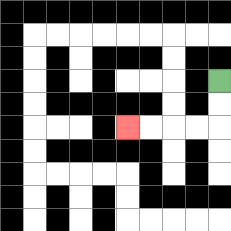{'start': '[9, 3]', 'end': '[5, 5]', 'path_directions': 'D,D,L,L,L,L', 'path_coordinates': '[[9, 3], [9, 4], [9, 5], [8, 5], [7, 5], [6, 5], [5, 5]]'}